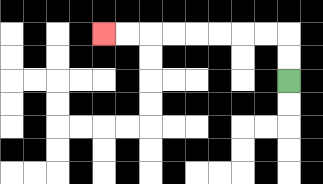{'start': '[12, 3]', 'end': '[4, 1]', 'path_directions': 'U,U,L,L,L,L,L,L,L,L', 'path_coordinates': '[[12, 3], [12, 2], [12, 1], [11, 1], [10, 1], [9, 1], [8, 1], [7, 1], [6, 1], [5, 1], [4, 1]]'}